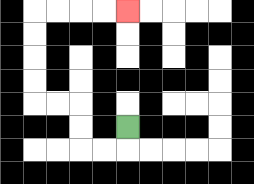{'start': '[5, 5]', 'end': '[5, 0]', 'path_directions': 'D,L,L,U,U,L,L,U,U,U,U,R,R,R,R', 'path_coordinates': '[[5, 5], [5, 6], [4, 6], [3, 6], [3, 5], [3, 4], [2, 4], [1, 4], [1, 3], [1, 2], [1, 1], [1, 0], [2, 0], [3, 0], [4, 0], [5, 0]]'}